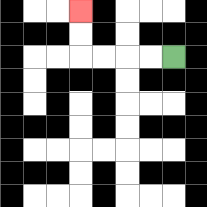{'start': '[7, 2]', 'end': '[3, 0]', 'path_directions': 'L,L,L,L,U,U', 'path_coordinates': '[[7, 2], [6, 2], [5, 2], [4, 2], [3, 2], [3, 1], [3, 0]]'}